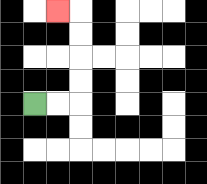{'start': '[1, 4]', 'end': '[2, 0]', 'path_directions': 'R,R,U,U,U,U,L', 'path_coordinates': '[[1, 4], [2, 4], [3, 4], [3, 3], [3, 2], [3, 1], [3, 0], [2, 0]]'}